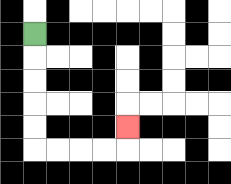{'start': '[1, 1]', 'end': '[5, 5]', 'path_directions': 'D,D,D,D,D,R,R,R,R,U', 'path_coordinates': '[[1, 1], [1, 2], [1, 3], [1, 4], [1, 5], [1, 6], [2, 6], [3, 6], [4, 6], [5, 6], [5, 5]]'}